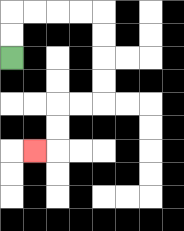{'start': '[0, 2]', 'end': '[1, 6]', 'path_directions': 'U,U,R,R,R,R,D,D,D,D,L,L,D,D,L', 'path_coordinates': '[[0, 2], [0, 1], [0, 0], [1, 0], [2, 0], [3, 0], [4, 0], [4, 1], [4, 2], [4, 3], [4, 4], [3, 4], [2, 4], [2, 5], [2, 6], [1, 6]]'}